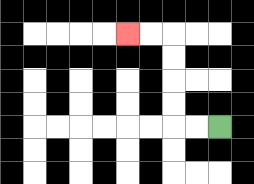{'start': '[9, 5]', 'end': '[5, 1]', 'path_directions': 'L,L,U,U,U,U,L,L', 'path_coordinates': '[[9, 5], [8, 5], [7, 5], [7, 4], [7, 3], [7, 2], [7, 1], [6, 1], [5, 1]]'}